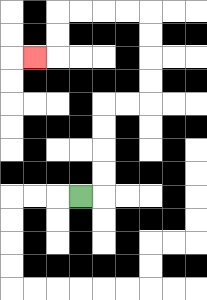{'start': '[3, 8]', 'end': '[1, 2]', 'path_directions': 'R,U,U,U,U,R,R,U,U,U,U,L,L,L,L,D,D,L', 'path_coordinates': '[[3, 8], [4, 8], [4, 7], [4, 6], [4, 5], [4, 4], [5, 4], [6, 4], [6, 3], [6, 2], [6, 1], [6, 0], [5, 0], [4, 0], [3, 0], [2, 0], [2, 1], [2, 2], [1, 2]]'}